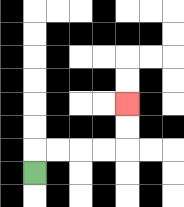{'start': '[1, 7]', 'end': '[5, 4]', 'path_directions': 'U,R,R,R,R,U,U', 'path_coordinates': '[[1, 7], [1, 6], [2, 6], [3, 6], [4, 6], [5, 6], [5, 5], [5, 4]]'}